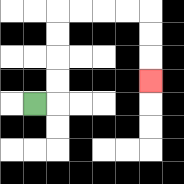{'start': '[1, 4]', 'end': '[6, 3]', 'path_directions': 'R,U,U,U,U,R,R,R,R,D,D,D', 'path_coordinates': '[[1, 4], [2, 4], [2, 3], [2, 2], [2, 1], [2, 0], [3, 0], [4, 0], [5, 0], [6, 0], [6, 1], [6, 2], [6, 3]]'}